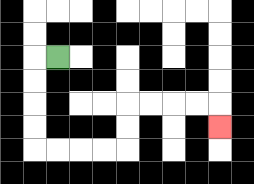{'start': '[2, 2]', 'end': '[9, 5]', 'path_directions': 'L,D,D,D,D,R,R,R,R,U,U,R,R,R,R,D', 'path_coordinates': '[[2, 2], [1, 2], [1, 3], [1, 4], [1, 5], [1, 6], [2, 6], [3, 6], [4, 6], [5, 6], [5, 5], [5, 4], [6, 4], [7, 4], [8, 4], [9, 4], [9, 5]]'}